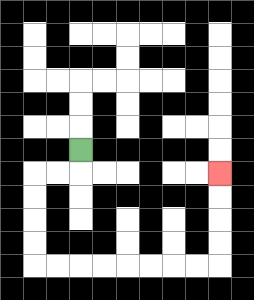{'start': '[3, 6]', 'end': '[9, 7]', 'path_directions': 'D,L,L,D,D,D,D,R,R,R,R,R,R,R,R,U,U,U,U', 'path_coordinates': '[[3, 6], [3, 7], [2, 7], [1, 7], [1, 8], [1, 9], [1, 10], [1, 11], [2, 11], [3, 11], [4, 11], [5, 11], [6, 11], [7, 11], [8, 11], [9, 11], [9, 10], [9, 9], [9, 8], [9, 7]]'}